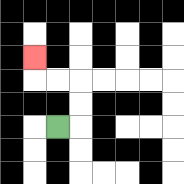{'start': '[2, 5]', 'end': '[1, 2]', 'path_directions': 'R,U,U,L,L,U', 'path_coordinates': '[[2, 5], [3, 5], [3, 4], [3, 3], [2, 3], [1, 3], [1, 2]]'}